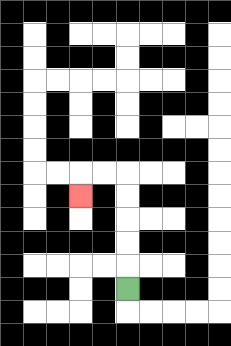{'start': '[5, 12]', 'end': '[3, 8]', 'path_directions': 'U,U,U,U,U,L,L,D', 'path_coordinates': '[[5, 12], [5, 11], [5, 10], [5, 9], [5, 8], [5, 7], [4, 7], [3, 7], [3, 8]]'}